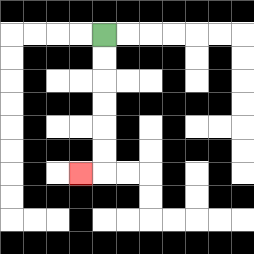{'start': '[4, 1]', 'end': '[3, 7]', 'path_directions': 'D,D,D,D,D,D,L', 'path_coordinates': '[[4, 1], [4, 2], [4, 3], [4, 4], [4, 5], [4, 6], [4, 7], [3, 7]]'}